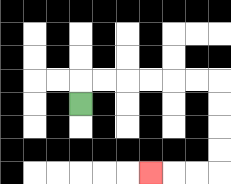{'start': '[3, 4]', 'end': '[6, 7]', 'path_directions': 'U,R,R,R,R,R,R,D,D,D,D,L,L,L', 'path_coordinates': '[[3, 4], [3, 3], [4, 3], [5, 3], [6, 3], [7, 3], [8, 3], [9, 3], [9, 4], [9, 5], [9, 6], [9, 7], [8, 7], [7, 7], [6, 7]]'}